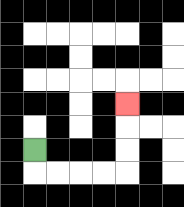{'start': '[1, 6]', 'end': '[5, 4]', 'path_directions': 'D,R,R,R,R,U,U,U', 'path_coordinates': '[[1, 6], [1, 7], [2, 7], [3, 7], [4, 7], [5, 7], [5, 6], [5, 5], [5, 4]]'}